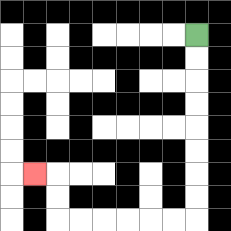{'start': '[8, 1]', 'end': '[1, 7]', 'path_directions': 'D,D,D,D,D,D,D,D,L,L,L,L,L,L,U,U,L', 'path_coordinates': '[[8, 1], [8, 2], [8, 3], [8, 4], [8, 5], [8, 6], [8, 7], [8, 8], [8, 9], [7, 9], [6, 9], [5, 9], [4, 9], [3, 9], [2, 9], [2, 8], [2, 7], [1, 7]]'}